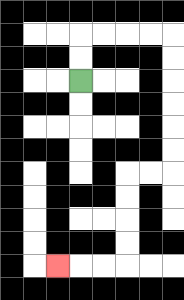{'start': '[3, 3]', 'end': '[2, 11]', 'path_directions': 'U,U,R,R,R,R,D,D,D,D,D,D,L,L,D,D,D,D,L,L,L', 'path_coordinates': '[[3, 3], [3, 2], [3, 1], [4, 1], [5, 1], [6, 1], [7, 1], [7, 2], [7, 3], [7, 4], [7, 5], [7, 6], [7, 7], [6, 7], [5, 7], [5, 8], [5, 9], [5, 10], [5, 11], [4, 11], [3, 11], [2, 11]]'}